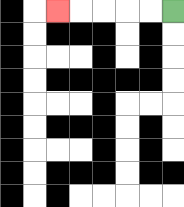{'start': '[7, 0]', 'end': '[2, 0]', 'path_directions': 'L,L,L,L,L', 'path_coordinates': '[[7, 0], [6, 0], [5, 0], [4, 0], [3, 0], [2, 0]]'}